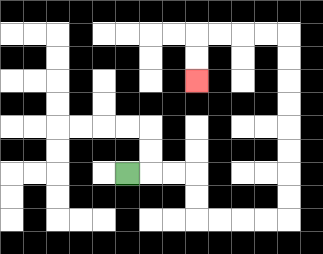{'start': '[5, 7]', 'end': '[8, 3]', 'path_directions': 'R,R,R,D,D,R,R,R,R,U,U,U,U,U,U,U,U,L,L,L,L,D,D', 'path_coordinates': '[[5, 7], [6, 7], [7, 7], [8, 7], [8, 8], [8, 9], [9, 9], [10, 9], [11, 9], [12, 9], [12, 8], [12, 7], [12, 6], [12, 5], [12, 4], [12, 3], [12, 2], [12, 1], [11, 1], [10, 1], [9, 1], [8, 1], [8, 2], [8, 3]]'}